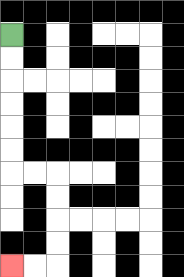{'start': '[0, 1]', 'end': '[0, 11]', 'path_directions': 'D,D,D,D,D,D,R,R,D,D,D,D,L,L', 'path_coordinates': '[[0, 1], [0, 2], [0, 3], [0, 4], [0, 5], [0, 6], [0, 7], [1, 7], [2, 7], [2, 8], [2, 9], [2, 10], [2, 11], [1, 11], [0, 11]]'}